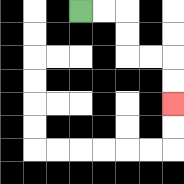{'start': '[3, 0]', 'end': '[7, 4]', 'path_directions': 'R,R,D,D,R,R,D,D', 'path_coordinates': '[[3, 0], [4, 0], [5, 0], [5, 1], [5, 2], [6, 2], [7, 2], [7, 3], [7, 4]]'}